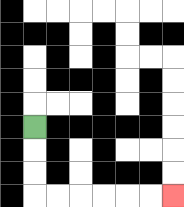{'start': '[1, 5]', 'end': '[7, 8]', 'path_directions': 'D,D,D,R,R,R,R,R,R', 'path_coordinates': '[[1, 5], [1, 6], [1, 7], [1, 8], [2, 8], [3, 8], [4, 8], [5, 8], [6, 8], [7, 8]]'}